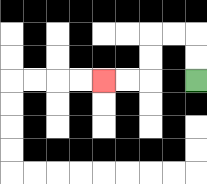{'start': '[8, 3]', 'end': '[4, 3]', 'path_directions': 'U,U,L,L,D,D,L,L', 'path_coordinates': '[[8, 3], [8, 2], [8, 1], [7, 1], [6, 1], [6, 2], [6, 3], [5, 3], [4, 3]]'}